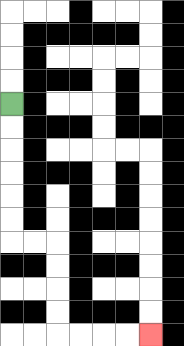{'start': '[0, 4]', 'end': '[6, 14]', 'path_directions': 'D,D,D,D,D,D,R,R,D,D,D,D,R,R,R,R', 'path_coordinates': '[[0, 4], [0, 5], [0, 6], [0, 7], [0, 8], [0, 9], [0, 10], [1, 10], [2, 10], [2, 11], [2, 12], [2, 13], [2, 14], [3, 14], [4, 14], [5, 14], [6, 14]]'}